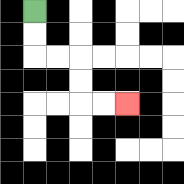{'start': '[1, 0]', 'end': '[5, 4]', 'path_directions': 'D,D,R,R,D,D,R,R', 'path_coordinates': '[[1, 0], [1, 1], [1, 2], [2, 2], [3, 2], [3, 3], [3, 4], [4, 4], [5, 4]]'}